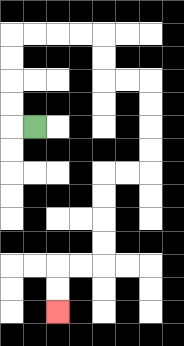{'start': '[1, 5]', 'end': '[2, 13]', 'path_directions': 'L,U,U,U,U,R,R,R,R,D,D,R,R,D,D,D,D,L,L,D,D,D,D,L,L,D,D', 'path_coordinates': '[[1, 5], [0, 5], [0, 4], [0, 3], [0, 2], [0, 1], [1, 1], [2, 1], [3, 1], [4, 1], [4, 2], [4, 3], [5, 3], [6, 3], [6, 4], [6, 5], [6, 6], [6, 7], [5, 7], [4, 7], [4, 8], [4, 9], [4, 10], [4, 11], [3, 11], [2, 11], [2, 12], [2, 13]]'}